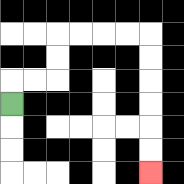{'start': '[0, 4]', 'end': '[6, 7]', 'path_directions': 'U,R,R,U,U,R,R,R,R,D,D,D,D,D,D', 'path_coordinates': '[[0, 4], [0, 3], [1, 3], [2, 3], [2, 2], [2, 1], [3, 1], [4, 1], [5, 1], [6, 1], [6, 2], [6, 3], [6, 4], [6, 5], [6, 6], [6, 7]]'}